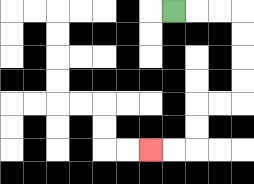{'start': '[7, 0]', 'end': '[6, 6]', 'path_directions': 'R,R,R,D,D,D,D,L,L,D,D,L,L', 'path_coordinates': '[[7, 0], [8, 0], [9, 0], [10, 0], [10, 1], [10, 2], [10, 3], [10, 4], [9, 4], [8, 4], [8, 5], [8, 6], [7, 6], [6, 6]]'}